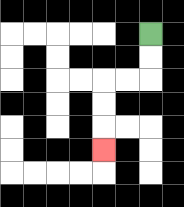{'start': '[6, 1]', 'end': '[4, 6]', 'path_directions': 'D,D,L,L,D,D,D', 'path_coordinates': '[[6, 1], [6, 2], [6, 3], [5, 3], [4, 3], [4, 4], [4, 5], [4, 6]]'}